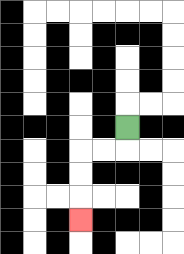{'start': '[5, 5]', 'end': '[3, 9]', 'path_directions': 'D,L,L,D,D,D', 'path_coordinates': '[[5, 5], [5, 6], [4, 6], [3, 6], [3, 7], [3, 8], [3, 9]]'}